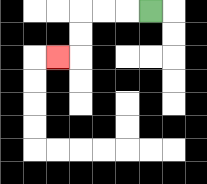{'start': '[6, 0]', 'end': '[2, 2]', 'path_directions': 'L,L,L,D,D,L', 'path_coordinates': '[[6, 0], [5, 0], [4, 0], [3, 0], [3, 1], [3, 2], [2, 2]]'}